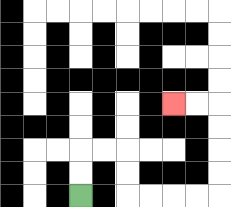{'start': '[3, 8]', 'end': '[7, 4]', 'path_directions': 'U,U,R,R,D,D,R,R,R,R,U,U,U,U,L,L', 'path_coordinates': '[[3, 8], [3, 7], [3, 6], [4, 6], [5, 6], [5, 7], [5, 8], [6, 8], [7, 8], [8, 8], [9, 8], [9, 7], [9, 6], [9, 5], [9, 4], [8, 4], [7, 4]]'}